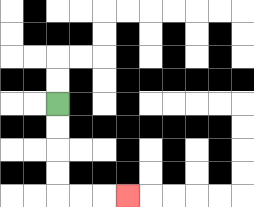{'start': '[2, 4]', 'end': '[5, 8]', 'path_directions': 'D,D,D,D,R,R,R', 'path_coordinates': '[[2, 4], [2, 5], [2, 6], [2, 7], [2, 8], [3, 8], [4, 8], [5, 8]]'}